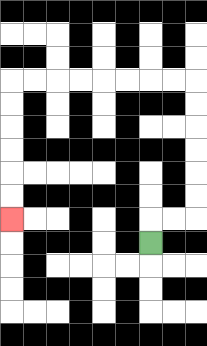{'start': '[6, 10]', 'end': '[0, 9]', 'path_directions': 'U,R,R,U,U,U,U,U,U,L,L,L,L,L,L,L,L,D,D,D,D,D,D', 'path_coordinates': '[[6, 10], [6, 9], [7, 9], [8, 9], [8, 8], [8, 7], [8, 6], [8, 5], [8, 4], [8, 3], [7, 3], [6, 3], [5, 3], [4, 3], [3, 3], [2, 3], [1, 3], [0, 3], [0, 4], [0, 5], [0, 6], [0, 7], [0, 8], [0, 9]]'}